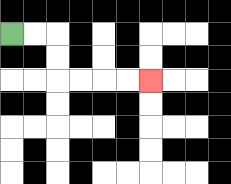{'start': '[0, 1]', 'end': '[6, 3]', 'path_directions': 'R,R,D,D,R,R,R,R', 'path_coordinates': '[[0, 1], [1, 1], [2, 1], [2, 2], [2, 3], [3, 3], [4, 3], [5, 3], [6, 3]]'}